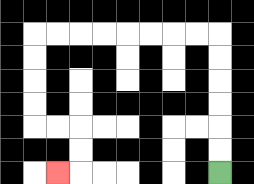{'start': '[9, 7]', 'end': '[2, 7]', 'path_directions': 'U,U,U,U,U,U,L,L,L,L,L,L,L,L,D,D,D,D,R,R,D,D,L', 'path_coordinates': '[[9, 7], [9, 6], [9, 5], [9, 4], [9, 3], [9, 2], [9, 1], [8, 1], [7, 1], [6, 1], [5, 1], [4, 1], [3, 1], [2, 1], [1, 1], [1, 2], [1, 3], [1, 4], [1, 5], [2, 5], [3, 5], [3, 6], [3, 7], [2, 7]]'}